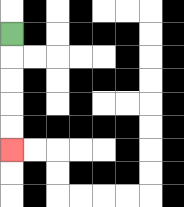{'start': '[0, 1]', 'end': '[0, 6]', 'path_directions': 'D,D,D,D,D', 'path_coordinates': '[[0, 1], [0, 2], [0, 3], [0, 4], [0, 5], [0, 6]]'}